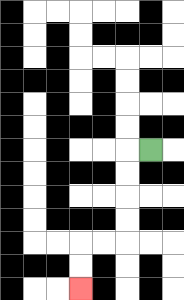{'start': '[6, 6]', 'end': '[3, 12]', 'path_directions': 'L,D,D,D,D,L,L,D,D', 'path_coordinates': '[[6, 6], [5, 6], [5, 7], [5, 8], [5, 9], [5, 10], [4, 10], [3, 10], [3, 11], [3, 12]]'}